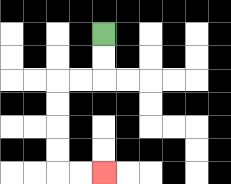{'start': '[4, 1]', 'end': '[4, 7]', 'path_directions': 'D,D,L,L,D,D,D,D,R,R', 'path_coordinates': '[[4, 1], [4, 2], [4, 3], [3, 3], [2, 3], [2, 4], [2, 5], [2, 6], [2, 7], [3, 7], [4, 7]]'}